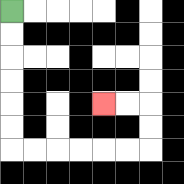{'start': '[0, 0]', 'end': '[4, 4]', 'path_directions': 'D,D,D,D,D,D,R,R,R,R,R,R,U,U,L,L', 'path_coordinates': '[[0, 0], [0, 1], [0, 2], [0, 3], [0, 4], [0, 5], [0, 6], [1, 6], [2, 6], [3, 6], [4, 6], [5, 6], [6, 6], [6, 5], [6, 4], [5, 4], [4, 4]]'}